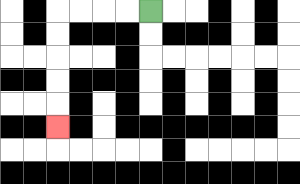{'start': '[6, 0]', 'end': '[2, 5]', 'path_directions': 'L,L,L,L,D,D,D,D,D', 'path_coordinates': '[[6, 0], [5, 0], [4, 0], [3, 0], [2, 0], [2, 1], [2, 2], [2, 3], [2, 4], [2, 5]]'}